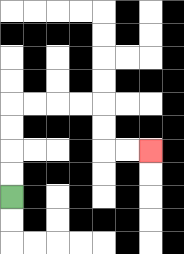{'start': '[0, 8]', 'end': '[6, 6]', 'path_directions': 'U,U,U,U,R,R,R,R,D,D,R,R', 'path_coordinates': '[[0, 8], [0, 7], [0, 6], [0, 5], [0, 4], [1, 4], [2, 4], [3, 4], [4, 4], [4, 5], [4, 6], [5, 6], [6, 6]]'}